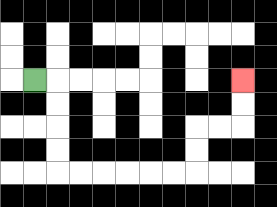{'start': '[1, 3]', 'end': '[10, 3]', 'path_directions': 'R,D,D,D,D,R,R,R,R,R,R,U,U,R,R,U,U', 'path_coordinates': '[[1, 3], [2, 3], [2, 4], [2, 5], [2, 6], [2, 7], [3, 7], [4, 7], [5, 7], [6, 7], [7, 7], [8, 7], [8, 6], [8, 5], [9, 5], [10, 5], [10, 4], [10, 3]]'}